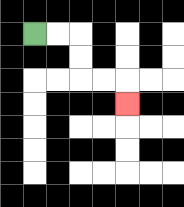{'start': '[1, 1]', 'end': '[5, 4]', 'path_directions': 'R,R,D,D,R,R,D', 'path_coordinates': '[[1, 1], [2, 1], [3, 1], [3, 2], [3, 3], [4, 3], [5, 3], [5, 4]]'}